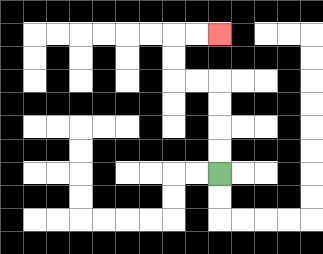{'start': '[9, 7]', 'end': '[9, 1]', 'path_directions': 'U,U,U,U,L,L,U,U,R,R', 'path_coordinates': '[[9, 7], [9, 6], [9, 5], [9, 4], [9, 3], [8, 3], [7, 3], [7, 2], [7, 1], [8, 1], [9, 1]]'}